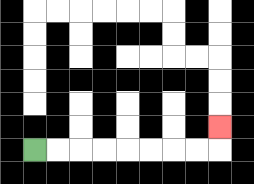{'start': '[1, 6]', 'end': '[9, 5]', 'path_directions': 'R,R,R,R,R,R,R,R,U', 'path_coordinates': '[[1, 6], [2, 6], [3, 6], [4, 6], [5, 6], [6, 6], [7, 6], [8, 6], [9, 6], [9, 5]]'}